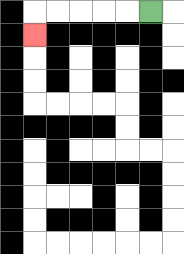{'start': '[6, 0]', 'end': '[1, 1]', 'path_directions': 'L,L,L,L,L,D', 'path_coordinates': '[[6, 0], [5, 0], [4, 0], [3, 0], [2, 0], [1, 0], [1, 1]]'}